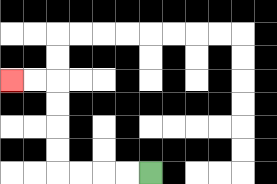{'start': '[6, 7]', 'end': '[0, 3]', 'path_directions': 'L,L,L,L,U,U,U,U,L,L', 'path_coordinates': '[[6, 7], [5, 7], [4, 7], [3, 7], [2, 7], [2, 6], [2, 5], [2, 4], [2, 3], [1, 3], [0, 3]]'}